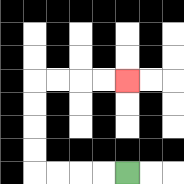{'start': '[5, 7]', 'end': '[5, 3]', 'path_directions': 'L,L,L,L,U,U,U,U,R,R,R,R', 'path_coordinates': '[[5, 7], [4, 7], [3, 7], [2, 7], [1, 7], [1, 6], [1, 5], [1, 4], [1, 3], [2, 3], [3, 3], [4, 3], [5, 3]]'}